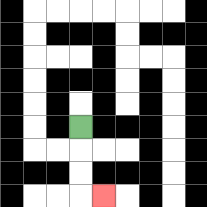{'start': '[3, 5]', 'end': '[4, 8]', 'path_directions': 'D,D,D,R', 'path_coordinates': '[[3, 5], [3, 6], [3, 7], [3, 8], [4, 8]]'}